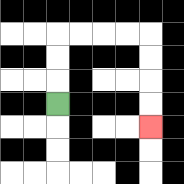{'start': '[2, 4]', 'end': '[6, 5]', 'path_directions': 'U,U,U,R,R,R,R,D,D,D,D', 'path_coordinates': '[[2, 4], [2, 3], [2, 2], [2, 1], [3, 1], [4, 1], [5, 1], [6, 1], [6, 2], [6, 3], [6, 4], [6, 5]]'}